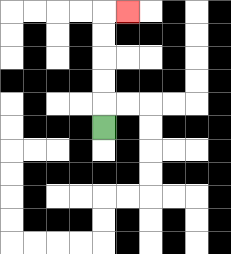{'start': '[4, 5]', 'end': '[5, 0]', 'path_directions': 'U,U,U,U,U,R', 'path_coordinates': '[[4, 5], [4, 4], [4, 3], [4, 2], [4, 1], [4, 0], [5, 0]]'}